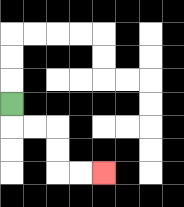{'start': '[0, 4]', 'end': '[4, 7]', 'path_directions': 'D,R,R,D,D,R,R', 'path_coordinates': '[[0, 4], [0, 5], [1, 5], [2, 5], [2, 6], [2, 7], [3, 7], [4, 7]]'}